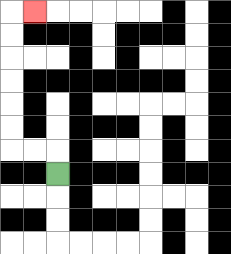{'start': '[2, 7]', 'end': '[1, 0]', 'path_directions': 'U,L,L,U,U,U,U,U,U,R', 'path_coordinates': '[[2, 7], [2, 6], [1, 6], [0, 6], [0, 5], [0, 4], [0, 3], [0, 2], [0, 1], [0, 0], [1, 0]]'}